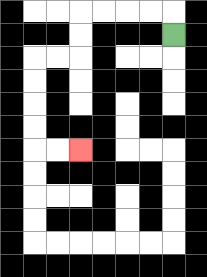{'start': '[7, 1]', 'end': '[3, 6]', 'path_directions': 'U,L,L,L,L,D,D,L,L,D,D,D,D,R,R', 'path_coordinates': '[[7, 1], [7, 0], [6, 0], [5, 0], [4, 0], [3, 0], [3, 1], [3, 2], [2, 2], [1, 2], [1, 3], [1, 4], [1, 5], [1, 6], [2, 6], [3, 6]]'}